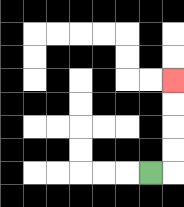{'start': '[6, 7]', 'end': '[7, 3]', 'path_directions': 'R,U,U,U,U', 'path_coordinates': '[[6, 7], [7, 7], [7, 6], [7, 5], [7, 4], [7, 3]]'}